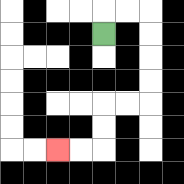{'start': '[4, 1]', 'end': '[2, 6]', 'path_directions': 'U,R,R,D,D,D,D,L,L,D,D,L,L', 'path_coordinates': '[[4, 1], [4, 0], [5, 0], [6, 0], [6, 1], [6, 2], [6, 3], [6, 4], [5, 4], [4, 4], [4, 5], [4, 6], [3, 6], [2, 6]]'}